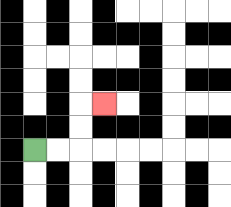{'start': '[1, 6]', 'end': '[4, 4]', 'path_directions': 'R,R,U,U,R', 'path_coordinates': '[[1, 6], [2, 6], [3, 6], [3, 5], [3, 4], [4, 4]]'}